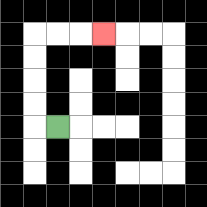{'start': '[2, 5]', 'end': '[4, 1]', 'path_directions': 'L,U,U,U,U,R,R,R', 'path_coordinates': '[[2, 5], [1, 5], [1, 4], [1, 3], [1, 2], [1, 1], [2, 1], [3, 1], [4, 1]]'}